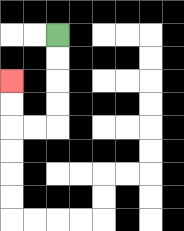{'start': '[2, 1]', 'end': '[0, 3]', 'path_directions': 'D,D,D,D,L,L,U,U', 'path_coordinates': '[[2, 1], [2, 2], [2, 3], [2, 4], [2, 5], [1, 5], [0, 5], [0, 4], [0, 3]]'}